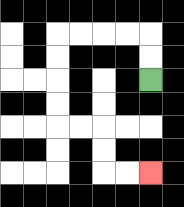{'start': '[6, 3]', 'end': '[6, 7]', 'path_directions': 'U,U,L,L,L,L,D,D,D,D,R,R,D,D,R,R', 'path_coordinates': '[[6, 3], [6, 2], [6, 1], [5, 1], [4, 1], [3, 1], [2, 1], [2, 2], [2, 3], [2, 4], [2, 5], [3, 5], [4, 5], [4, 6], [4, 7], [5, 7], [6, 7]]'}